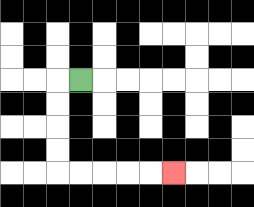{'start': '[3, 3]', 'end': '[7, 7]', 'path_directions': 'L,D,D,D,D,R,R,R,R,R', 'path_coordinates': '[[3, 3], [2, 3], [2, 4], [2, 5], [2, 6], [2, 7], [3, 7], [4, 7], [5, 7], [6, 7], [7, 7]]'}